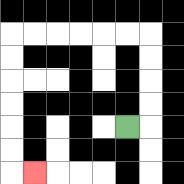{'start': '[5, 5]', 'end': '[1, 7]', 'path_directions': 'R,U,U,U,U,L,L,L,L,L,L,D,D,D,D,D,D,R', 'path_coordinates': '[[5, 5], [6, 5], [6, 4], [6, 3], [6, 2], [6, 1], [5, 1], [4, 1], [3, 1], [2, 1], [1, 1], [0, 1], [0, 2], [0, 3], [0, 4], [0, 5], [0, 6], [0, 7], [1, 7]]'}